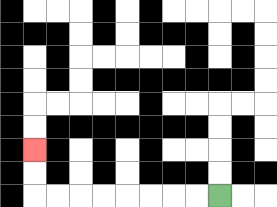{'start': '[9, 8]', 'end': '[1, 6]', 'path_directions': 'L,L,L,L,L,L,L,L,U,U', 'path_coordinates': '[[9, 8], [8, 8], [7, 8], [6, 8], [5, 8], [4, 8], [3, 8], [2, 8], [1, 8], [1, 7], [1, 6]]'}